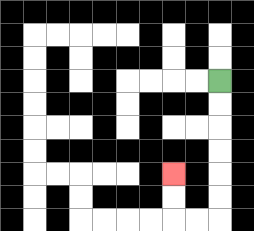{'start': '[9, 3]', 'end': '[7, 7]', 'path_directions': 'D,D,D,D,D,D,L,L,U,U', 'path_coordinates': '[[9, 3], [9, 4], [9, 5], [9, 6], [9, 7], [9, 8], [9, 9], [8, 9], [7, 9], [7, 8], [7, 7]]'}